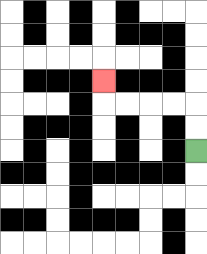{'start': '[8, 6]', 'end': '[4, 3]', 'path_directions': 'U,U,L,L,L,L,U', 'path_coordinates': '[[8, 6], [8, 5], [8, 4], [7, 4], [6, 4], [5, 4], [4, 4], [4, 3]]'}